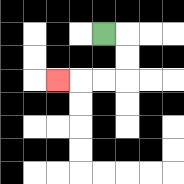{'start': '[4, 1]', 'end': '[2, 3]', 'path_directions': 'R,D,D,L,L,L', 'path_coordinates': '[[4, 1], [5, 1], [5, 2], [5, 3], [4, 3], [3, 3], [2, 3]]'}